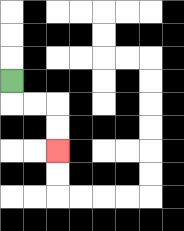{'start': '[0, 3]', 'end': '[2, 6]', 'path_directions': 'D,R,R,D,D', 'path_coordinates': '[[0, 3], [0, 4], [1, 4], [2, 4], [2, 5], [2, 6]]'}